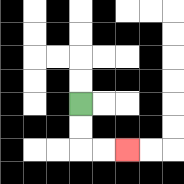{'start': '[3, 4]', 'end': '[5, 6]', 'path_directions': 'D,D,R,R', 'path_coordinates': '[[3, 4], [3, 5], [3, 6], [4, 6], [5, 6]]'}